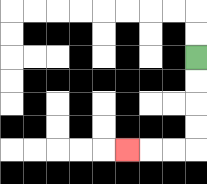{'start': '[8, 2]', 'end': '[5, 6]', 'path_directions': 'D,D,D,D,L,L,L', 'path_coordinates': '[[8, 2], [8, 3], [8, 4], [8, 5], [8, 6], [7, 6], [6, 6], [5, 6]]'}